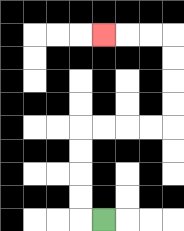{'start': '[4, 9]', 'end': '[4, 1]', 'path_directions': 'L,U,U,U,U,R,R,R,R,U,U,U,U,L,L,L', 'path_coordinates': '[[4, 9], [3, 9], [3, 8], [3, 7], [3, 6], [3, 5], [4, 5], [5, 5], [6, 5], [7, 5], [7, 4], [7, 3], [7, 2], [7, 1], [6, 1], [5, 1], [4, 1]]'}